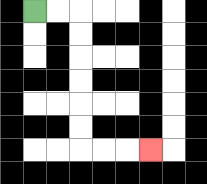{'start': '[1, 0]', 'end': '[6, 6]', 'path_directions': 'R,R,D,D,D,D,D,D,R,R,R', 'path_coordinates': '[[1, 0], [2, 0], [3, 0], [3, 1], [3, 2], [3, 3], [3, 4], [3, 5], [3, 6], [4, 6], [5, 6], [6, 6]]'}